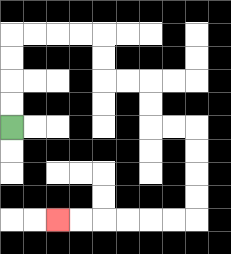{'start': '[0, 5]', 'end': '[2, 9]', 'path_directions': 'U,U,U,U,R,R,R,R,D,D,R,R,D,D,R,R,D,D,D,D,L,L,L,L,L,L', 'path_coordinates': '[[0, 5], [0, 4], [0, 3], [0, 2], [0, 1], [1, 1], [2, 1], [3, 1], [4, 1], [4, 2], [4, 3], [5, 3], [6, 3], [6, 4], [6, 5], [7, 5], [8, 5], [8, 6], [8, 7], [8, 8], [8, 9], [7, 9], [6, 9], [5, 9], [4, 9], [3, 9], [2, 9]]'}